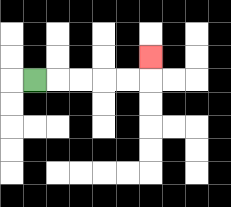{'start': '[1, 3]', 'end': '[6, 2]', 'path_directions': 'R,R,R,R,R,U', 'path_coordinates': '[[1, 3], [2, 3], [3, 3], [4, 3], [5, 3], [6, 3], [6, 2]]'}